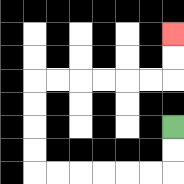{'start': '[7, 5]', 'end': '[7, 1]', 'path_directions': 'D,D,L,L,L,L,L,L,U,U,U,U,R,R,R,R,R,R,U,U', 'path_coordinates': '[[7, 5], [7, 6], [7, 7], [6, 7], [5, 7], [4, 7], [3, 7], [2, 7], [1, 7], [1, 6], [1, 5], [1, 4], [1, 3], [2, 3], [3, 3], [4, 3], [5, 3], [6, 3], [7, 3], [7, 2], [7, 1]]'}